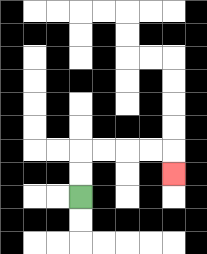{'start': '[3, 8]', 'end': '[7, 7]', 'path_directions': 'U,U,R,R,R,R,D', 'path_coordinates': '[[3, 8], [3, 7], [3, 6], [4, 6], [5, 6], [6, 6], [7, 6], [7, 7]]'}